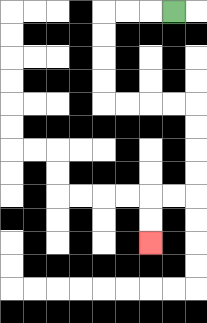{'start': '[7, 0]', 'end': '[6, 10]', 'path_directions': 'L,L,L,D,D,D,D,R,R,R,R,D,D,D,D,L,L,D,D', 'path_coordinates': '[[7, 0], [6, 0], [5, 0], [4, 0], [4, 1], [4, 2], [4, 3], [4, 4], [5, 4], [6, 4], [7, 4], [8, 4], [8, 5], [8, 6], [8, 7], [8, 8], [7, 8], [6, 8], [6, 9], [6, 10]]'}